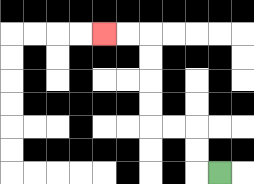{'start': '[9, 7]', 'end': '[4, 1]', 'path_directions': 'L,U,U,L,L,U,U,U,U,L,L', 'path_coordinates': '[[9, 7], [8, 7], [8, 6], [8, 5], [7, 5], [6, 5], [6, 4], [6, 3], [6, 2], [6, 1], [5, 1], [4, 1]]'}